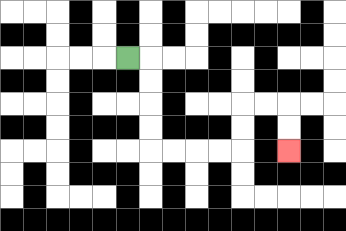{'start': '[5, 2]', 'end': '[12, 6]', 'path_directions': 'R,D,D,D,D,R,R,R,R,U,U,R,R,D,D', 'path_coordinates': '[[5, 2], [6, 2], [6, 3], [6, 4], [6, 5], [6, 6], [7, 6], [8, 6], [9, 6], [10, 6], [10, 5], [10, 4], [11, 4], [12, 4], [12, 5], [12, 6]]'}